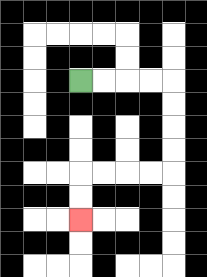{'start': '[3, 3]', 'end': '[3, 9]', 'path_directions': 'R,R,R,R,D,D,D,D,L,L,L,L,D,D', 'path_coordinates': '[[3, 3], [4, 3], [5, 3], [6, 3], [7, 3], [7, 4], [7, 5], [7, 6], [7, 7], [6, 7], [5, 7], [4, 7], [3, 7], [3, 8], [3, 9]]'}